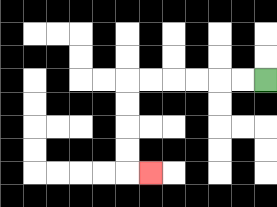{'start': '[11, 3]', 'end': '[6, 7]', 'path_directions': 'L,L,L,L,L,L,D,D,D,D,R', 'path_coordinates': '[[11, 3], [10, 3], [9, 3], [8, 3], [7, 3], [6, 3], [5, 3], [5, 4], [5, 5], [5, 6], [5, 7], [6, 7]]'}